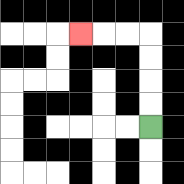{'start': '[6, 5]', 'end': '[3, 1]', 'path_directions': 'U,U,U,U,L,L,L', 'path_coordinates': '[[6, 5], [6, 4], [6, 3], [6, 2], [6, 1], [5, 1], [4, 1], [3, 1]]'}